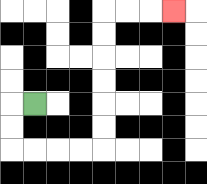{'start': '[1, 4]', 'end': '[7, 0]', 'path_directions': 'L,D,D,R,R,R,R,U,U,U,U,U,U,R,R,R', 'path_coordinates': '[[1, 4], [0, 4], [0, 5], [0, 6], [1, 6], [2, 6], [3, 6], [4, 6], [4, 5], [4, 4], [4, 3], [4, 2], [4, 1], [4, 0], [5, 0], [6, 0], [7, 0]]'}